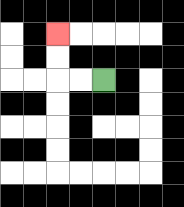{'start': '[4, 3]', 'end': '[2, 1]', 'path_directions': 'L,L,U,U', 'path_coordinates': '[[4, 3], [3, 3], [2, 3], [2, 2], [2, 1]]'}